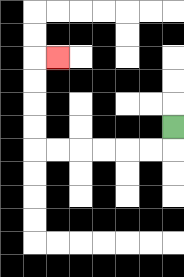{'start': '[7, 5]', 'end': '[2, 2]', 'path_directions': 'D,L,L,L,L,L,L,U,U,U,U,R', 'path_coordinates': '[[7, 5], [7, 6], [6, 6], [5, 6], [4, 6], [3, 6], [2, 6], [1, 6], [1, 5], [1, 4], [1, 3], [1, 2], [2, 2]]'}